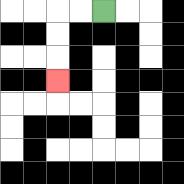{'start': '[4, 0]', 'end': '[2, 3]', 'path_directions': 'L,L,D,D,D', 'path_coordinates': '[[4, 0], [3, 0], [2, 0], [2, 1], [2, 2], [2, 3]]'}